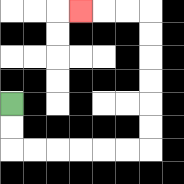{'start': '[0, 4]', 'end': '[3, 0]', 'path_directions': 'D,D,R,R,R,R,R,R,U,U,U,U,U,U,L,L,L', 'path_coordinates': '[[0, 4], [0, 5], [0, 6], [1, 6], [2, 6], [3, 6], [4, 6], [5, 6], [6, 6], [6, 5], [6, 4], [6, 3], [6, 2], [6, 1], [6, 0], [5, 0], [4, 0], [3, 0]]'}